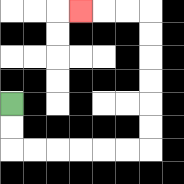{'start': '[0, 4]', 'end': '[3, 0]', 'path_directions': 'D,D,R,R,R,R,R,R,U,U,U,U,U,U,L,L,L', 'path_coordinates': '[[0, 4], [0, 5], [0, 6], [1, 6], [2, 6], [3, 6], [4, 6], [5, 6], [6, 6], [6, 5], [6, 4], [6, 3], [6, 2], [6, 1], [6, 0], [5, 0], [4, 0], [3, 0]]'}